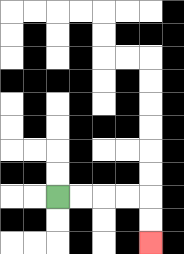{'start': '[2, 8]', 'end': '[6, 10]', 'path_directions': 'R,R,R,R,D,D', 'path_coordinates': '[[2, 8], [3, 8], [4, 8], [5, 8], [6, 8], [6, 9], [6, 10]]'}